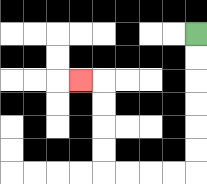{'start': '[8, 1]', 'end': '[3, 3]', 'path_directions': 'D,D,D,D,D,D,L,L,L,L,U,U,U,U,L', 'path_coordinates': '[[8, 1], [8, 2], [8, 3], [8, 4], [8, 5], [8, 6], [8, 7], [7, 7], [6, 7], [5, 7], [4, 7], [4, 6], [4, 5], [4, 4], [4, 3], [3, 3]]'}